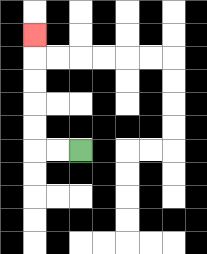{'start': '[3, 6]', 'end': '[1, 1]', 'path_directions': 'L,L,U,U,U,U,U', 'path_coordinates': '[[3, 6], [2, 6], [1, 6], [1, 5], [1, 4], [1, 3], [1, 2], [1, 1]]'}